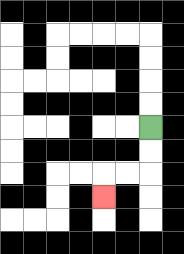{'start': '[6, 5]', 'end': '[4, 8]', 'path_directions': 'D,D,L,L,D', 'path_coordinates': '[[6, 5], [6, 6], [6, 7], [5, 7], [4, 7], [4, 8]]'}